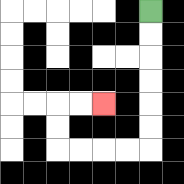{'start': '[6, 0]', 'end': '[4, 4]', 'path_directions': 'D,D,D,D,D,D,L,L,L,L,U,U,R,R', 'path_coordinates': '[[6, 0], [6, 1], [6, 2], [6, 3], [6, 4], [6, 5], [6, 6], [5, 6], [4, 6], [3, 6], [2, 6], [2, 5], [2, 4], [3, 4], [4, 4]]'}